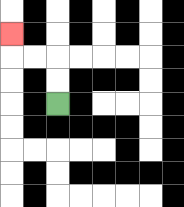{'start': '[2, 4]', 'end': '[0, 1]', 'path_directions': 'U,U,L,L,U', 'path_coordinates': '[[2, 4], [2, 3], [2, 2], [1, 2], [0, 2], [0, 1]]'}